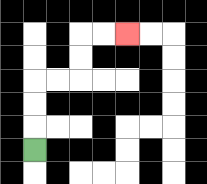{'start': '[1, 6]', 'end': '[5, 1]', 'path_directions': 'U,U,U,R,R,U,U,R,R', 'path_coordinates': '[[1, 6], [1, 5], [1, 4], [1, 3], [2, 3], [3, 3], [3, 2], [3, 1], [4, 1], [5, 1]]'}